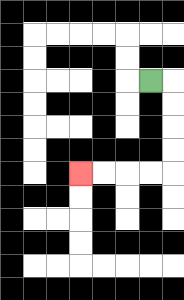{'start': '[6, 3]', 'end': '[3, 7]', 'path_directions': 'R,D,D,D,D,L,L,L,L', 'path_coordinates': '[[6, 3], [7, 3], [7, 4], [7, 5], [7, 6], [7, 7], [6, 7], [5, 7], [4, 7], [3, 7]]'}